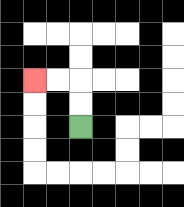{'start': '[3, 5]', 'end': '[1, 3]', 'path_directions': 'U,U,L,L', 'path_coordinates': '[[3, 5], [3, 4], [3, 3], [2, 3], [1, 3]]'}